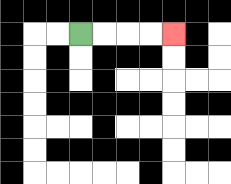{'start': '[3, 1]', 'end': '[7, 1]', 'path_directions': 'R,R,R,R', 'path_coordinates': '[[3, 1], [4, 1], [5, 1], [6, 1], [7, 1]]'}